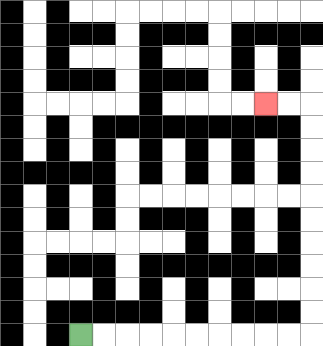{'start': '[3, 14]', 'end': '[11, 4]', 'path_directions': 'R,R,R,R,R,R,R,R,R,R,U,U,U,U,U,U,U,U,U,U,L,L', 'path_coordinates': '[[3, 14], [4, 14], [5, 14], [6, 14], [7, 14], [8, 14], [9, 14], [10, 14], [11, 14], [12, 14], [13, 14], [13, 13], [13, 12], [13, 11], [13, 10], [13, 9], [13, 8], [13, 7], [13, 6], [13, 5], [13, 4], [12, 4], [11, 4]]'}